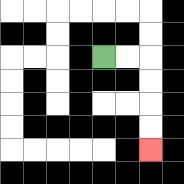{'start': '[4, 2]', 'end': '[6, 6]', 'path_directions': 'R,R,D,D,D,D', 'path_coordinates': '[[4, 2], [5, 2], [6, 2], [6, 3], [6, 4], [6, 5], [6, 6]]'}